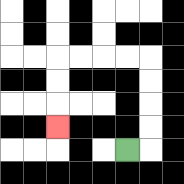{'start': '[5, 6]', 'end': '[2, 5]', 'path_directions': 'R,U,U,U,U,L,L,L,L,D,D,D', 'path_coordinates': '[[5, 6], [6, 6], [6, 5], [6, 4], [6, 3], [6, 2], [5, 2], [4, 2], [3, 2], [2, 2], [2, 3], [2, 4], [2, 5]]'}